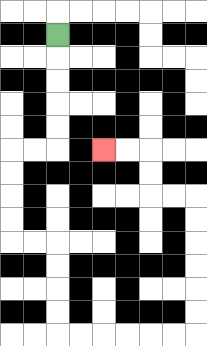{'start': '[2, 1]', 'end': '[4, 6]', 'path_directions': 'D,D,D,D,D,L,L,D,D,D,D,R,R,D,D,D,D,R,R,R,R,R,R,U,U,U,U,U,U,L,L,U,U,L,L', 'path_coordinates': '[[2, 1], [2, 2], [2, 3], [2, 4], [2, 5], [2, 6], [1, 6], [0, 6], [0, 7], [0, 8], [0, 9], [0, 10], [1, 10], [2, 10], [2, 11], [2, 12], [2, 13], [2, 14], [3, 14], [4, 14], [5, 14], [6, 14], [7, 14], [8, 14], [8, 13], [8, 12], [8, 11], [8, 10], [8, 9], [8, 8], [7, 8], [6, 8], [6, 7], [6, 6], [5, 6], [4, 6]]'}